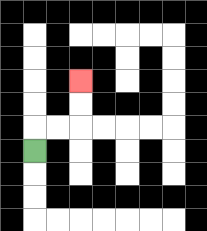{'start': '[1, 6]', 'end': '[3, 3]', 'path_directions': 'U,R,R,U,U', 'path_coordinates': '[[1, 6], [1, 5], [2, 5], [3, 5], [3, 4], [3, 3]]'}